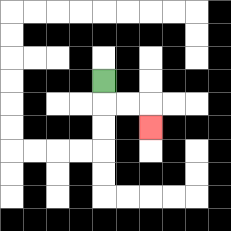{'start': '[4, 3]', 'end': '[6, 5]', 'path_directions': 'D,R,R,D', 'path_coordinates': '[[4, 3], [4, 4], [5, 4], [6, 4], [6, 5]]'}